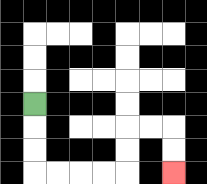{'start': '[1, 4]', 'end': '[7, 7]', 'path_directions': 'D,D,D,R,R,R,R,U,U,R,R,D,D', 'path_coordinates': '[[1, 4], [1, 5], [1, 6], [1, 7], [2, 7], [3, 7], [4, 7], [5, 7], [5, 6], [5, 5], [6, 5], [7, 5], [7, 6], [7, 7]]'}